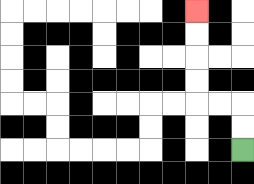{'start': '[10, 6]', 'end': '[8, 0]', 'path_directions': 'U,U,L,L,U,U,U,U', 'path_coordinates': '[[10, 6], [10, 5], [10, 4], [9, 4], [8, 4], [8, 3], [8, 2], [8, 1], [8, 0]]'}